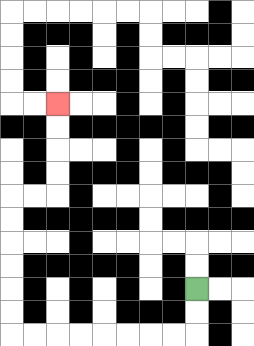{'start': '[8, 12]', 'end': '[2, 4]', 'path_directions': 'D,D,L,L,L,L,L,L,L,L,U,U,U,U,U,U,R,R,U,U,U,U', 'path_coordinates': '[[8, 12], [8, 13], [8, 14], [7, 14], [6, 14], [5, 14], [4, 14], [3, 14], [2, 14], [1, 14], [0, 14], [0, 13], [0, 12], [0, 11], [0, 10], [0, 9], [0, 8], [1, 8], [2, 8], [2, 7], [2, 6], [2, 5], [2, 4]]'}